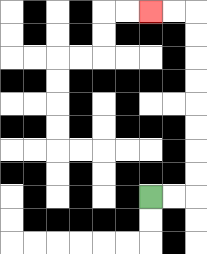{'start': '[6, 8]', 'end': '[6, 0]', 'path_directions': 'R,R,U,U,U,U,U,U,U,U,L,L', 'path_coordinates': '[[6, 8], [7, 8], [8, 8], [8, 7], [8, 6], [8, 5], [8, 4], [8, 3], [8, 2], [8, 1], [8, 0], [7, 0], [6, 0]]'}